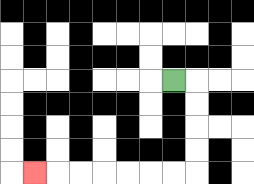{'start': '[7, 3]', 'end': '[1, 7]', 'path_directions': 'R,D,D,D,D,L,L,L,L,L,L,L', 'path_coordinates': '[[7, 3], [8, 3], [8, 4], [8, 5], [8, 6], [8, 7], [7, 7], [6, 7], [5, 7], [4, 7], [3, 7], [2, 7], [1, 7]]'}